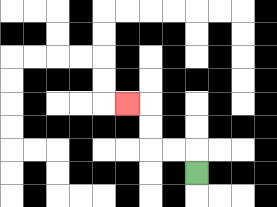{'start': '[8, 7]', 'end': '[5, 4]', 'path_directions': 'U,L,L,U,U,L', 'path_coordinates': '[[8, 7], [8, 6], [7, 6], [6, 6], [6, 5], [6, 4], [5, 4]]'}